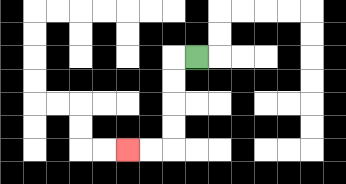{'start': '[8, 2]', 'end': '[5, 6]', 'path_directions': 'L,D,D,D,D,L,L', 'path_coordinates': '[[8, 2], [7, 2], [7, 3], [7, 4], [7, 5], [7, 6], [6, 6], [5, 6]]'}